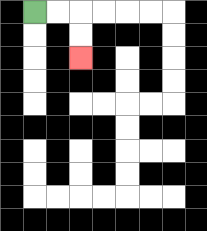{'start': '[1, 0]', 'end': '[3, 2]', 'path_directions': 'R,R,D,D', 'path_coordinates': '[[1, 0], [2, 0], [3, 0], [3, 1], [3, 2]]'}